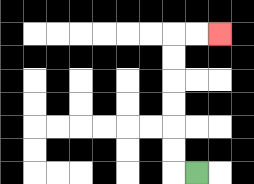{'start': '[8, 7]', 'end': '[9, 1]', 'path_directions': 'L,U,U,U,U,U,U,R,R', 'path_coordinates': '[[8, 7], [7, 7], [7, 6], [7, 5], [7, 4], [7, 3], [7, 2], [7, 1], [8, 1], [9, 1]]'}